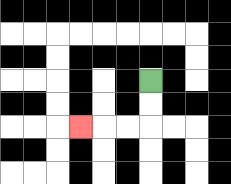{'start': '[6, 3]', 'end': '[3, 5]', 'path_directions': 'D,D,L,L,L', 'path_coordinates': '[[6, 3], [6, 4], [6, 5], [5, 5], [4, 5], [3, 5]]'}